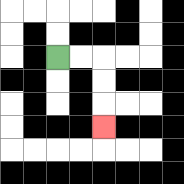{'start': '[2, 2]', 'end': '[4, 5]', 'path_directions': 'R,R,D,D,D', 'path_coordinates': '[[2, 2], [3, 2], [4, 2], [4, 3], [4, 4], [4, 5]]'}